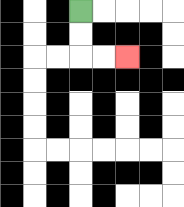{'start': '[3, 0]', 'end': '[5, 2]', 'path_directions': 'D,D,R,R', 'path_coordinates': '[[3, 0], [3, 1], [3, 2], [4, 2], [5, 2]]'}